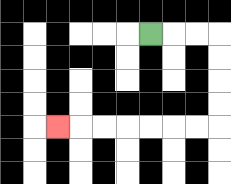{'start': '[6, 1]', 'end': '[2, 5]', 'path_directions': 'R,R,R,D,D,D,D,L,L,L,L,L,L,L', 'path_coordinates': '[[6, 1], [7, 1], [8, 1], [9, 1], [9, 2], [9, 3], [9, 4], [9, 5], [8, 5], [7, 5], [6, 5], [5, 5], [4, 5], [3, 5], [2, 5]]'}